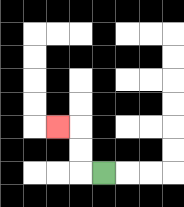{'start': '[4, 7]', 'end': '[2, 5]', 'path_directions': 'L,U,U,L', 'path_coordinates': '[[4, 7], [3, 7], [3, 6], [3, 5], [2, 5]]'}